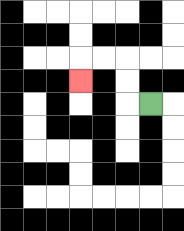{'start': '[6, 4]', 'end': '[3, 3]', 'path_directions': 'L,U,U,L,L,D', 'path_coordinates': '[[6, 4], [5, 4], [5, 3], [5, 2], [4, 2], [3, 2], [3, 3]]'}